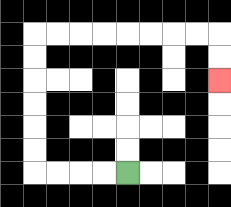{'start': '[5, 7]', 'end': '[9, 3]', 'path_directions': 'L,L,L,L,U,U,U,U,U,U,R,R,R,R,R,R,R,R,D,D', 'path_coordinates': '[[5, 7], [4, 7], [3, 7], [2, 7], [1, 7], [1, 6], [1, 5], [1, 4], [1, 3], [1, 2], [1, 1], [2, 1], [3, 1], [4, 1], [5, 1], [6, 1], [7, 1], [8, 1], [9, 1], [9, 2], [9, 3]]'}